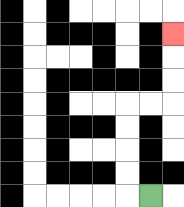{'start': '[6, 8]', 'end': '[7, 1]', 'path_directions': 'L,U,U,U,U,R,R,U,U,U', 'path_coordinates': '[[6, 8], [5, 8], [5, 7], [5, 6], [5, 5], [5, 4], [6, 4], [7, 4], [7, 3], [7, 2], [7, 1]]'}